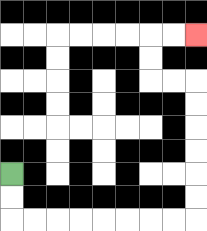{'start': '[0, 7]', 'end': '[8, 1]', 'path_directions': 'D,D,R,R,R,R,R,R,R,R,U,U,U,U,U,U,L,L,U,U,R,R', 'path_coordinates': '[[0, 7], [0, 8], [0, 9], [1, 9], [2, 9], [3, 9], [4, 9], [5, 9], [6, 9], [7, 9], [8, 9], [8, 8], [8, 7], [8, 6], [8, 5], [8, 4], [8, 3], [7, 3], [6, 3], [6, 2], [6, 1], [7, 1], [8, 1]]'}